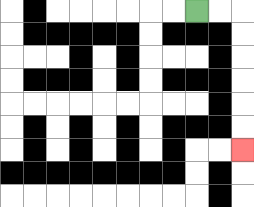{'start': '[8, 0]', 'end': '[10, 6]', 'path_directions': 'R,R,D,D,D,D,D,D', 'path_coordinates': '[[8, 0], [9, 0], [10, 0], [10, 1], [10, 2], [10, 3], [10, 4], [10, 5], [10, 6]]'}